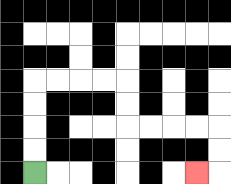{'start': '[1, 7]', 'end': '[8, 7]', 'path_directions': 'U,U,U,U,R,R,R,R,D,D,R,R,R,R,D,D,L', 'path_coordinates': '[[1, 7], [1, 6], [1, 5], [1, 4], [1, 3], [2, 3], [3, 3], [4, 3], [5, 3], [5, 4], [5, 5], [6, 5], [7, 5], [8, 5], [9, 5], [9, 6], [9, 7], [8, 7]]'}